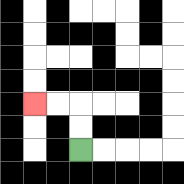{'start': '[3, 6]', 'end': '[1, 4]', 'path_directions': 'U,U,L,L', 'path_coordinates': '[[3, 6], [3, 5], [3, 4], [2, 4], [1, 4]]'}